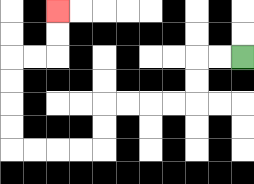{'start': '[10, 2]', 'end': '[2, 0]', 'path_directions': 'L,L,D,D,L,L,L,L,D,D,L,L,L,L,U,U,U,U,R,R,U,U', 'path_coordinates': '[[10, 2], [9, 2], [8, 2], [8, 3], [8, 4], [7, 4], [6, 4], [5, 4], [4, 4], [4, 5], [4, 6], [3, 6], [2, 6], [1, 6], [0, 6], [0, 5], [0, 4], [0, 3], [0, 2], [1, 2], [2, 2], [2, 1], [2, 0]]'}